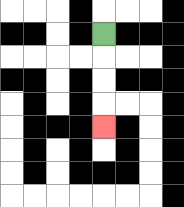{'start': '[4, 1]', 'end': '[4, 5]', 'path_directions': 'D,D,D,D', 'path_coordinates': '[[4, 1], [4, 2], [4, 3], [4, 4], [4, 5]]'}